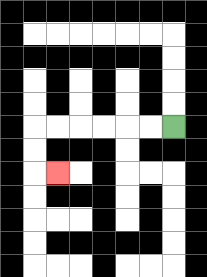{'start': '[7, 5]', 'end': '[2, 7]', 'path_directions': 'L,L,L,L,L,L,D,D,R', 'path_coordinates': '[[7, 5], [6, 5], [5, 5], [4, 5], [3, 5], [2, 5], [1, 5], [1, 6], [1, 7], [2, 7]]'}